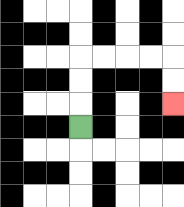{'start': '[3, 5]', 'end': '[7, 4]', 'path_directions': 'U,U,U,R,R,R,R,D,D', 'path_coordinates': '[[3, 5], [3, 4], [3, 3], [3, 2], [4, 2], [5, 2], [6, 2], [7, 2], [7, 3], [7, 4]]'}